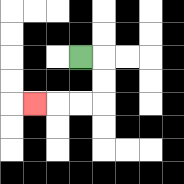{'start': '[3, 2]', 'end': '[1, 4]', 'path_directions': 'R,D,D,L,L,L', 'path_coordinates': '[[3, 2], [4, 2], [4, 3], [4, 4], [3, 4], [2, 4], [1, 4]]'}